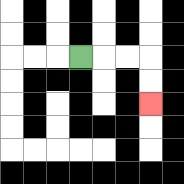{'start': '[3, 2]', 'end': '[6, 4]', 'path_directions': 'R,R,R,D,D', 'path_coordinates': '[[3, 2], [4, 2], [5, 2], [6, 2], [6, 3], [6, 4]]'}